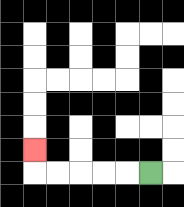{'start': '[6, 7]', 'end': '[1, 6]', 'path_directions': 'L,L,L,L,L,U', 'path_coordinates': '[[6, 7], [5, 7], [4, 7], [3, 7], [2, 7], [1, 7], [1, 6]]'}